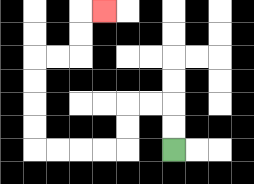{'start': '[7, 6]', 'end': '[4, 0]', 'path_directions': 'U,U,L,L,D,D,L,L,L,L,U,U,U,U,R,R,U,U,R', 'path_coordinates': '[[7, 6], [7, 5], [7, 4], [6, 4], [5, 4], [5, 5], [5, 6], [4, 6], [3, 6], [2, 6], [1, 6], [1, 5], [1, 4], [1, 3], [1, 2], [2, 2], [3, 2], [3, 1], [3, 0], [4, 0]]'}